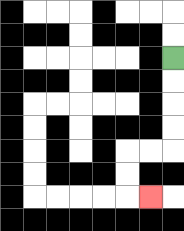{'start': '[7, 2]', 'end': '[6, 8]', 'path_directions': 'D,D,D,D,L,L,D,D,R', 'path_coordinates': '[[7, 2], [7, 3], [7, 4], [7, 5], [7, 6], [6, 6], [5, 6], [5, 7], [5, 8], [6, 8]]'}